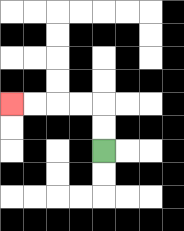{'start': '[4, 6]', 'end': '[0, 4]', 'path_directions': 'U,U,L,L,L,L', 'path_coordinates': '[[4, 6], [4, 5], [4, 4], [3, 4], [2, 4], [1, 4], [0, 4]]'}